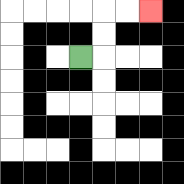{'start': '[3, 2]', 'end': '[6, 0]', 'path_directions': 'R,U,U,R,R', 'path_coordinates': '[[3, 2], [4, 2], [4, 1], [4, 0], [5, 0], [6, 0]]'}